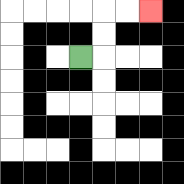{'start': '[3, 2]', 'end': '[6, 0]', 'path_directions': 'R,U,U,R,R', 'path_coordinates': '[[3, 2], [4, 2], [4, 1], [4, 0], [5, 0], [6, 0]]'}